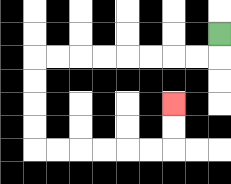{'start': '[9, 1]', 'end': '[7, 4]', 'path_directions': 'D,L,L,L,L,L,L,L,L,D,D,D,D,R,R,R,R,R,R,U,U', 'path_coordinates': '[[9, 1], [9, 2], [8, 2], [7, 2], [6, 2], [5, 2], [4, 2], [3, 2], [2, 2], [1, 2], [1, 3], [1, 4], [1, 5], [1, 6], [2, 6], [3, 6], [4, 6], [5, 6], [6, 6], [7, 6], [7, 5], [7, 4]]'}